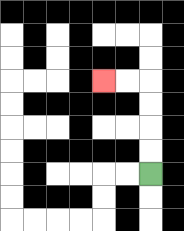{'start': '[6, 7]', 'end': '[4, 3]', 'path_directions': 'U,U,U,U,L,L', 'path_coordinates': '[[6, 7], [6, 6], [6, 5], [6, 4], [6, 3], [5, 3], [4, 3]]'}